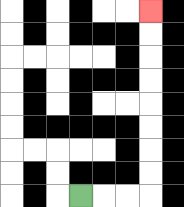{'start': '[3, 8]', 'end': '[6, 0]', 'path_directions': 'R,R,R,U,U,U,U,U,U,U,U', 'path_coordinates': '[[3, 8], [4, 8], [5, 8], [6, 8], [6, 7], [6, 6], [6, 5], [6, 4], [6, 3], [6, 2], [6, 1], [6, 0]]'}